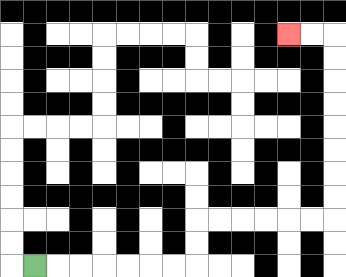{'start': '[1, 11]', 'end': '[12, 1]', 'path_directions': 'R,R,R,R,R,R,R,U,U,R,R,R,R,R,R,U,U,U,U,U,U,U,U,L,L', 'path_coordinates': '[[1, 11], [2, 11], [3, 11], [4, 11], [5, 11], [6, 11], [7, 11], [8, 11], [8, 10], [8, 9], [9, 9], [10, 9], [11, 9], [12, 9], [13, 9], [14, 9], [14, 8], [14, 7], [14, 6], [14, 5], [14, 4], [14, 3], [14, 2], [14, 1], [13, 1], [12, 1]]'}